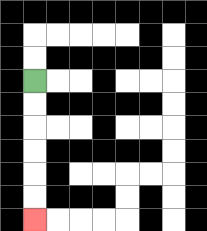{'start': '[1, 3]', 'end': '[1, 9]', 'path_directions': 'D,D,D,D,D,D', 'path_coordinates': '[[1, 3], [1, 4], [1, 5], [1, 6], [1, 7], [1, 8], [1, 9]]'}